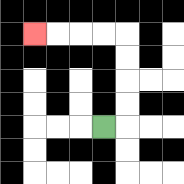{'start': '[4, 5]', 'end': '[1, 1]', 'path_directions': 'R,U,U,U,U,L,L,L,L', 'path_coordinates': '[[4, 5], [5, 5], [5, 4], [5, 3], [5, 2], [5, 1], [4, 1], [3, 1], [2, 1], [1, 1]]'}